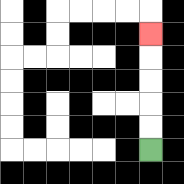{'start': '[6, 6]', 'end': '[6, 1]', 'path_directions': 'U,U,U,U,U', 'path_coordinates': '[[6, 6], [6, 5], [6, 4], [6, 3], [6, 2], [6, 1]]'}